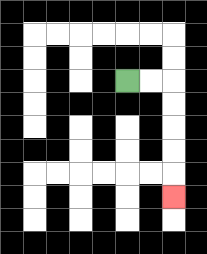{'start': '[5, 3]', 'end': '[7, 8]', 'path_directions': 'R,R,D,D,D,D,D', 'path_coordinates': '[[5, 3], [6, 3], [7, 3], [7, 4], [7, 5], [7, 6], [7, 7], [7, 8]]'}